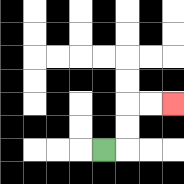{'start': '[4, 6]', 'end': '[7, 4]', 'path_directions': 'R,U,U,R,R', 'path_coordinates': '[[4, 6], [5, 6], [5, 5], [5, 4], [6, 4], [7, 4]]'}